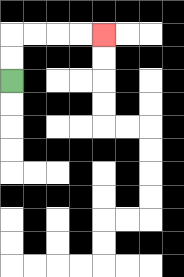{'start': '[0, 3]', 'end': '[4, 1]', 'path_directions': 'U,U,R,R,R,R', 'path_coordinates': '[[0, 3], [0, 2], [0, 1], [1, 1], [2, 1], [3, 1], [4, 1]]'}